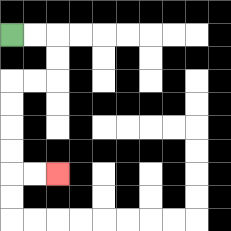{'start': '[0, 1]', 'end': '[2, 7]', 'path_directions': 'R,R,D,D,L,L,D,D,D,D,R,R', 'path_coordinates': '[[0, 1], [1, 1], [2, 1], [2, 2], [2, 3], [1, 3], [0, 3], [0, 4], [0, 5], [0, 6], [0, 7], [1, 7], [2, 7]]'}